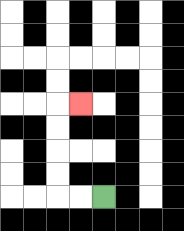{'start': '[4, 8]', 'end': '[3, 4]', 'path_directions': 'L,L,U,U,U,U,R', 'path_coordinates': '[[4, 8], [3, 8], [2, 8], [2, 7], [2, 6], [2, 5], [2, 4], [3, 4]]'}